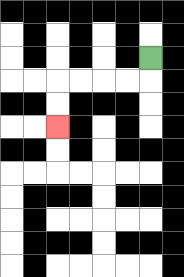{'start': '[6, 2]', 'end': '[2, 5]', 'path_directions': 'D,L,L,L,L,D,D', 'path_coordinates': '[[6, 2], [6, 3], [5, 3], [4, 3], [3, 3], [2, 3], [2, 4], [2, 5]]'}